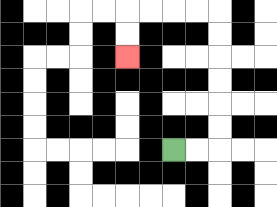{'start': '[7, 6]', 'end': '[5, 2]', 'path_directions': 'R,R,U,U,U,U,U,U,L,L,L,L,D,D', 'path_coordinates': '[[7, 6], [8, 6], [9, 6], [9, 5], [9, 4], [9, 3], [9, 2], [9, 1], [9, 0], [8, 0], [7, 0], [6, 0], [5, 0], [5, 1], [5, 2]]'}